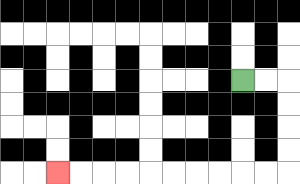{'start': '[10, 3]', 'end': '[2, 7]', 'path_directions': 'R,R,D,D,D,D,L,L,L,L,L,L,L,L,L,L', 'path_coordinates': '[[10, 3], [11, 3], [12, 3], [12, 4], [12, 5], [12, 6], [12, 7], [11, 7], [10, 7], [9, 7], [8, 7], [7, 7], [6, 7], [5, 7], [4, 7], [3, 7], [2, 7]]'}